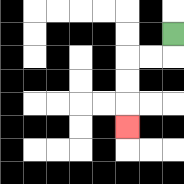{'start': '[7, 1]', 'end': '[5, 5]', 'path_directions': 'D,L,L,D,D,D', 'path_coordinates': '[[7, 1], [7, 2], [6, 2], [5, 2], [5, 3], [5, 4], [5, 5]]'}